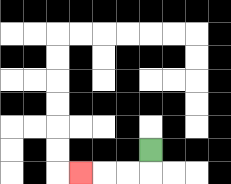{'start': '[6, 6]', 'end': '[3, 7]', 'path_directions': 'D,L,L,L', 'path_coordinates': '[[6, 6], [6, 7], [5, 7], [4, 7], [3, 7]]'}